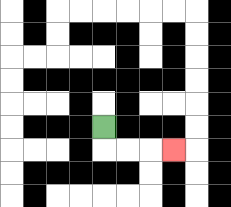{'start': '[4, 5]', 'end': '[7, 6]', 'path_directions': 'D,R,R,R', 'path_coordinates': '[[4, 5], [4, 6], [5, 6], [6, 6], [7, 6]]'}